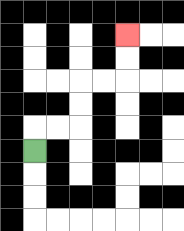{'start': '[1, 6]', 'end': '[5, 1]', 'path_directions': 'U,R,R,U,U,R,R,U,U', 'path_coordinates': '[[1, 6], [1, 5], [2, 5], [3, 5], [3, 4], [3, 3], [4, 3], [5, 3], [5, 2], [5, 1]]'}